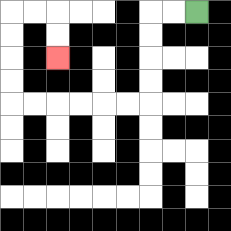{'start': '[8, 0]', 'end': '[2, 2]', 'path_directions': 'L,L,D,D,D,D,L,L,L,L,L,L,U,U,U,U,R,R,D,D', 'path_coordinates': '[[8, 0], [7, 0], [6, 0], [6, 1], [6, 2], [6, 3], [6, 4], [5, 4], [4, 4], [3, 4], [2, 4], [1, 4], [0, 4], [0, 3], [0, 2], [0, 1], [0, 0], [1, 0], [2, 0], [2, 1], [2, 2]]'}